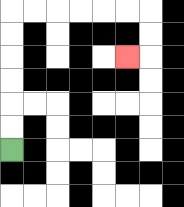{'start': '[0, 6]', 'end': '[5, 2]', 'path_directions': 'U,U,U,U,U,U,R,R,R,R,R,R,D,D,L', 'path_coordinates': '[[0, 6], [0, 5], [0, 4], [0, 3], [0, 2], [0, 1], [0, 0], [1, 0], [2, 0], [3, 0], [4, 0], [5, 0], [6, 0], [6, 1], [6, 2], [5, 2]]'}